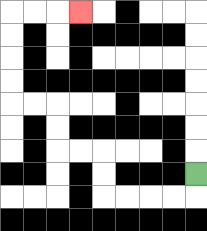{'start': '[8, 7]', 'end': '[3, 0]', 'path_directions': 'D,L,L,L,L,U,U,L,L,U,U,L,L,U,U,U,U,R,R,R', 'path_coordinates': '[[8, 7], [8, 8], [7, 8], [6, 8], [5, 8], [4, 8], [4, 7], [4, 6], [3, 6], [2, 6], [2, 5], [2, 4], [1, 4], [0, 4], [0, 3], [0, 2], [0, 1], [0, 0], [1, 0], [2, 0], [3, 0]]'}